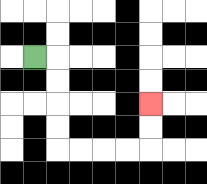{'start': '[1, 2]', 'end': '[6, 4]', 'path_directions': 'R,D,D,D,D,R,R,R,R,U,U', 'path_coordinates': '[[1, 2], [2, 2], [2, 3], [2, 4], [2, 5], [2, 6], [3, 6], [4, 6], [5, 6], [6, 6], [6, 5], [6, 4]]'}